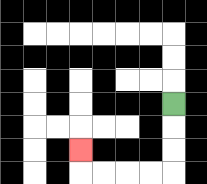{'start': '[7, 4]', 'end': '[3, 6]', 'path_directions': 'D,D,D,L,L,L,L,U', 'path_coordinates': '[[7, 4], [7, 5], [7, 6], [7, 7], [6, 7], [5, 7], [4, 7], [3, 7], [3, 6]]'}